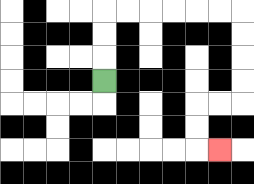{'start': '[4, 3]', 'end': '[9, 6]', 'path_directions': 'U,U,U,R,R,R,R,R,R,D,D,D,D,L,L,D,D,R', 'path_coordinates': '[[4, 3], [4, 2], [4, 1], [4, 0], [5, 0], [6, 0], [7, 0], [8, 0], [9, 0], [10, 0], [10, 1], [10, 2], [10, 3], [10, 4], [9, 4], [8, 4], [8, 5], [8, 6], [9, 6]]'}